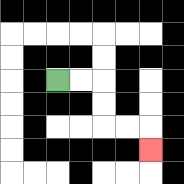{'start': '[2, 3]', 'end': '[6, 6]', 'path_directions': 'R,R,D,D,R,R,D', 'path_coordinates': '[[2, 3], [3, 3], [4, 3], [4, 4], [4, 5], [5, 5], [6, 5], [6, 6]]'}